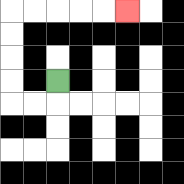{'start': '[2, 3]', 'end': '[5, 0]', 'path_directions': 'D,L,L,U,U,U,U,R,R,R,R,R', 'path_coordinates': '[[2, 3], [2, 4], [1, 4], [0, 4], [0, 3], [0, 2], [0, 1], [0, 0], [1, 0], [2, 0], [3, 0], [4, 0], [5, 0]]'}